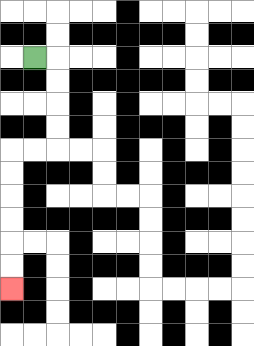{'start': '[1, 2]', 'end': '[0, 12]', 'path_directions': 'R,D,D,D,D,L,L,D,D,D,D,D,D', 'path_coordinates': '[[1, 2], [2, 2], [2, 3], [2, 4], [2, 5], [2, 6], [1, 6], [0, 6], [0, 7], [0, 8], [0, 9], [0, 10], [0, 11], [0, 12]]'}